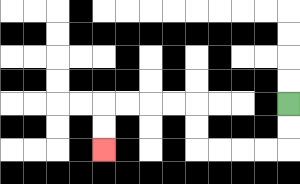{'start': '[12, 4]', 'end': '[4, 6]', 'path_directions': 'D,D,L,L,L,L,U,U,L,L,L,L,D,D', 'path_coordinates': '[[12, 4], [12, 5], [12, 6], [11, 6], [10, 6], [9, 6], [8, 6], [8, 5], [8, 4], [7, 4], [6, 4], [5, 4], [4, 4], [4, 5], [4, 6]]'}